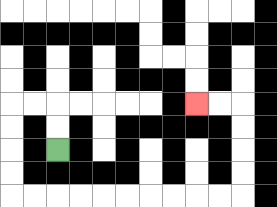{'start': '[2, 6]', 'end': '[8, 4]', 'path_directions': 'U,U,L,L,D,D,D,D,R,R,R,R,R,R,R,R,R,R,U,U,U,U,L,L', 'path_coordinates': '[[2, 6], [2, 5], [2, 4], [1, 4], [0, 4], [0, 5], [0, 6], [0, 7], [0, 8], [1, 8], [2, 8], [3, 8], [4, 8], [5, 8], [6, 8], [7, 8], [8, 8], [9, 8], [10, 8], [10, 7], [10, 6], [10, 5], [10, 4], [9, 4], [8, 4]]'}